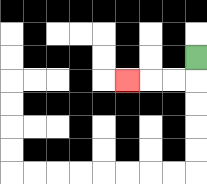{'start': '[8, 2]', 'end': '[5, 3]', 'path_directions': 'D,L,L,L', 'path_coordinates': '[[8, 2], [8, 3], [7, 3], [6, 3], [5, 3]]'}